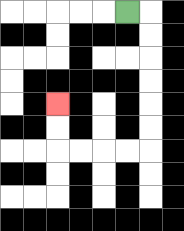{'start': '[5, 0]', 'end': '[2, 4]', 'path_directions': 'R,D,D,D,D,D,D,L,L,L,L,U,U', 'path_coordinates': '[[5, 0], [6, 0], [6, 1], [6, 2], [6, 3], [6, 4], [6, 5], [6, 6], [5, 6], [4, 6], [3, 6], [2, 6], [2, 5], [2, 4]]'}